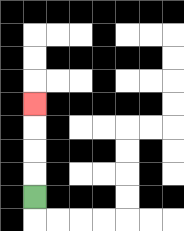{'start': '[1, 8]', 'end': '[1, 4]', 'path_directions': 'U,U,U,U', 'path_coordinates': '[[1, 8], [1, 7], [1, 6], [1, 5], [1, 4]]'}